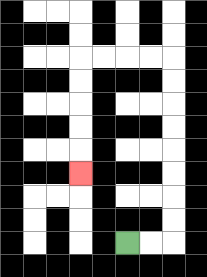{'start': '[5, 10]', 'end': '[3, 7]', 'path_directions': 'R,R,U,U,U,U,U,U,U,U,L,L,L,L,D,D,D,D,D', 'path_coordinates': '[[5, 10], [6, 10], [7, 10], [7, 9], [7, 8], [7, 7], [7, 6], [7, 5], [7, 4], [7, 3], [7, 2], [6, 2], [5, 2], [4, 2], [3, 2], [3, 3], [3, 4], [3, 5], [3, 6], [3, 7]]'}